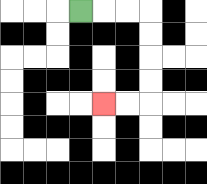{'start': '[3, 0]', 'end': '[4, 4]', 'path_directions': 'R,R,R,D,D,D,D,L,L', 'path_coordinates': '[[3, 0], [4, 0], [5, 0], [6, 0], [6, 1], [6, 2], [6, 3], [6, 4], [5, 4], [4, 4]]'}